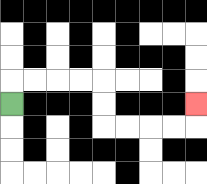{'start': '[0, 4]', 'end': '[8, 4]', 'path_directions': 'U,R,R,R,R,D,D,R,R,R,R,U', 'path_coordinates': '[[0, 4], [0, 3], [1, 3], [2, 3], [3, 3], [4, 3], [4, 4], [4, 5], [5, 5], [6, 5], [7, 5], [8, 5], [8, 4]]'}